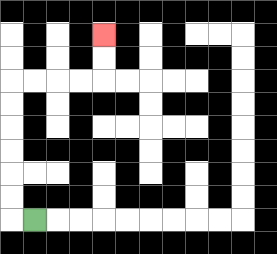{'start': '[1, 9]', 'end': '[4, 1]', 'path_directions': 'L,U,U,U,U,U,U,R,R,R,R,U,U', 'path_coordinates': '[[1, 9], [0, 9], [0, 8], [0, 7], [0, 6], [0, 5], [0, 4], [0, 3], [1, 3], [2, 3], [3, 3], [4, 3], [4, 2], [4, 1]]'}